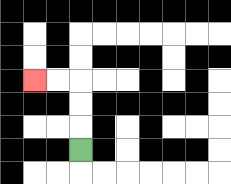{'start': '[3, 6]', 'end': '[1, 3]', 'path_directions': 'U,U,U,L,L', 'path_coordinates': '[[3, 6], [3, 5], [3, 4], [3, 3], [2, 3], [1, 3]]'}